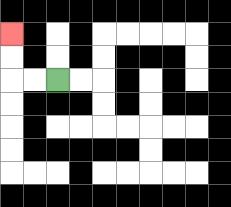{'start': '[2, 3]', 'end': '[0, 1]', 'path_directions': 'L,L,U,U', 'path_coordinates': '[[2, 3], [1, 3], [0, 3], [0, 2], [0, 1]]'}